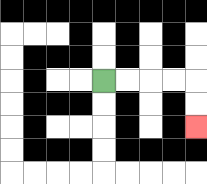{'start': '[4, 3]', 'end': '[8, 5]', 'path_directions': 'R,R,R,R,D,D', 'path_coordinates': '[[4, 3], [5, 3], [6, 3], [7, 3], [8, 3], [8, 4], [8, 5]]'}